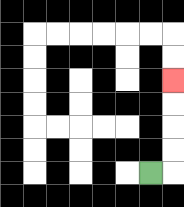{'start': '[6, 7]', 'end': '[7, 3]', 'path_directions': 'R,U,U,U,U', 'path_coordinates': '[[6, 7], [7, 7], [7, 6], [7, 5], [7, 4], [7, 3]]'}